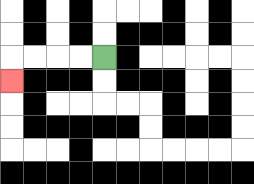{'start': '[4, 2]', 'end': '[0, 3]', 'path_directions': 'L,L,L,L,D', 'path_coordinates': '[[4, 2], [3, 2], [2, 2], [1, 2], [0, 2], [0, 3]]'}